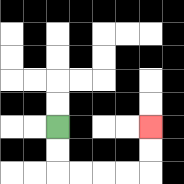{'start': '[2, 5]', 'end': '[6, 5]', 'path_directions': 'D,D,R,R,R,R,U,U', 'path_coordinates': '[[2, 5], [2, 6], [2, 7], [3, 7], [4, 7], [5, 7], [6, 7], [6, 6], [6, 5]]'}